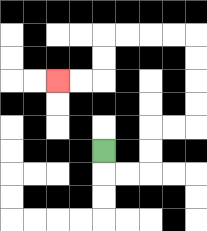{'start': '[4, 6]', 'end': '[2, 3]', 'path_directions': 'D,R,R,U,U,R,R,U,U,U,U,L,L,L,L,D,D,L,L', 'path_coordinates': '[[4, 6], [4, 7], [5, 7], [6, 7], [6, 6], [6, 5], [7, 5], [8, 5], [8, 4], [8, 3], [8, 2], [8, 1], [7, 1], [6, 1], [5, 1], [4, 1], [4, 2], [4, 3], [3, 3], [2, 3]]'}